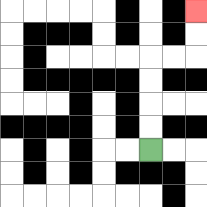{'start': '[6, 6]', 'end': '[8, 0]', 'path_directions': 'U,U,U,U,R,R,U,U', 'path_coordinates': '[[6, 6], [6, 5], [6, 4], [6, 3], [6, 2], [7, 2], [8, 2], [8, 1], [8, 0]]'}